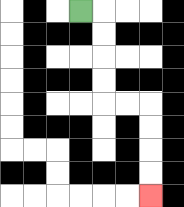{'start': '[3, 0]', 'end': '[6, 8]', 'path_directions': 'R,D,D,D,D,R,R,D,D,D,D', 'path_coordinates': '[[3, 0], [4, 0], [4, 1], [4, 2], [4, 3], [4, 4], [5, 4], [6, 4], [6, 5], [6, 6], [6, 7], [6, 8]]'}